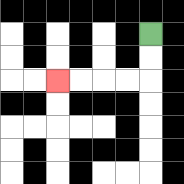{'start': '[6, 1]', 'end': '[2, 3]', 'path_directions': 'D,D,L,L,L,L', 'path_coordinates': '[[6, 1], [6, 2], [6, 3], [5, 3], [4, 3], [3, 3], [2, 3]]'}